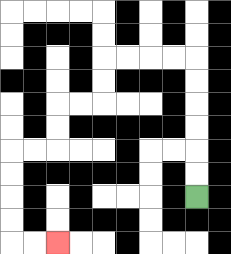{'start': '[8, 8]', 'end': '[2, 10]', 'path_directions': 'U,U,U,U,U,U,L,L,L,L,D,D,L,L,D,D,L,L,D,D,D,D,R,R', 'path_coordinates': '[[8, 8], [8, 7], [8, 6], [8, 5], [8, 4], [8, 3], [8, 2], [7, 2], [6, 2], [5, 2], [4, 2], [4, 3], [4, 4], [3, 4], [2, 4], [2, 5], [2, 6], [1, 6], [0, 6], [0, 7], [0, 8], [0, 9], [0, 10], [1, 10], [2, 10]]'}